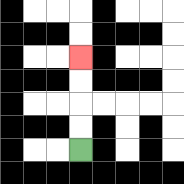{'start': '[3, 6]', 'end': '[3, 2]', 'path_directions': 'U,U,U,U', 'path_coordinates': '[[3, 6], [3, 5], [3, 4], [3, 3], [3, 2]]'}